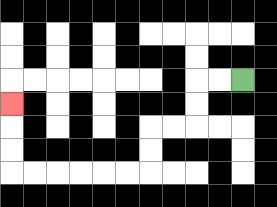{'start': '[10, 3]', 'end': '[0, 4]', 'path_directions': 'L,L,D,D,L,L,D,D,L,L,L,L,L,L,U,U,U', 'path_coordinates': '[[10, 3], [9, 3], [8, 3], [8, 4], [8, 5], [7, 5], [6, 5], [6, 6], [6, 7], [5, 7], [4, 7], [3, 7], [2, 7], [1, 7], [0, 7], [0, 6], [0, 5], [0, 4]]'}